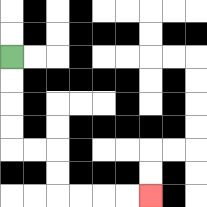{'start': '[0, 2]', 'end': '[6, 8]', 'path_directions': 'D,D,D,D,R,R,D,D,R,R,R,R', 'path_coordinates': '[[0, 2], [0, 3], [0, 4], [0, 5], [0, 6], [1, 6], [2, 6], [2, 7], [2, 8], [3, 8], [4, 8], [5, 8], [6, 8]]'}